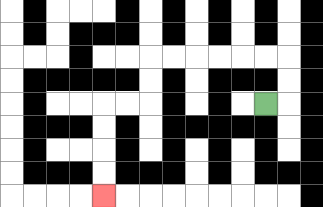{'start': '[11, 4]', 'end': '[4, 8]', 'path_directions': 'R,U,U,L,L,L,L,L,L,D,D,L,L,D,D,D,D', 'path_coordinates': '[[11, 4], [12, 4], [12, 3], [12, 2], [11, 2], [10, 2], [9, 2], [8, 2], [7, 2], [6, 2], [6, 3], [6, 4], [5, 4], [4, 4], [4, 5], [4, 6], [4, 7], [4, 8]]'}